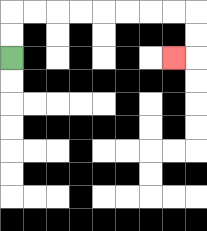{'start': '[0, 2]', 'end': '[7, 2]', 'path_directions': 'U,U,R,R,R,R,R,R,R,R,D,D,L', 'path_coordinates': '[[0, 2], [0, 1], [0, 0], [1, 0], [2, 0], [3, 0], [4, 0], [5, 0], [6, 0], [7, 0], [8, 0], [8, 1], [8, 2], [7, 2]]'}